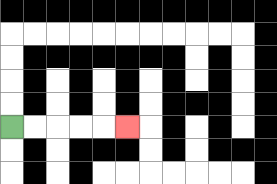{'start': '[0, 5]', 'end': '[5, 5]', 'path_directions': 'R,R,R,R,R', 'path_coordinates': '[[0, 5], [1, 5], [2, 5], [3, 5], [4, 5], [5, 5]]'}